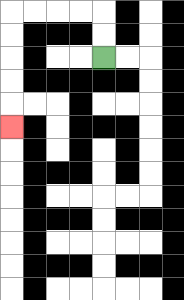{'start': '[4, 2]', 'end': '[0, 5]', 'path_directions': 'U,U,L,L,L,L,D,D,D,D,D', 'path_coordinates': '[[4, 2], [4, 1], [4, 0], [3, 0], [2, 0], [1, 0], [0, 0], [0, 1], [0, 2], [0, 3], [0, 4], [0, 5]]'}